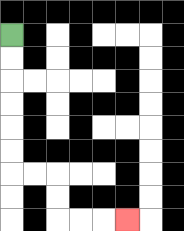{'start': '[0, 1]', 'end': '[5, 9]', 'path_directions': 'D,D,D,D,D,D,R,R,D,D,R,R,R', 'path_coordinates': '[[0, 1], [0, 2], [0, 3], [0, 4], [0, 5], [0, 6], [0, 7], [1, 7], [2, 7], [2, 8], [2, 9], [3, 9], [4, 9], [5, 9]]'}